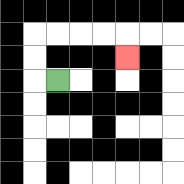{'start': '[2, 3]', 'end': '[5, 2]', 'path_directions': 'L,U,U,R,R,R,R,D', 'path_coordinates': '[[2, 3], [1, 3], [1, 2], [1, 1], [2, 1], [3, 1], [4, 1], [5, 1], [5, 2]]'}